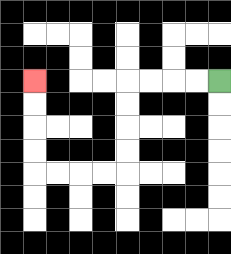{'start': '[9, 3]', 'end': '[1, 3]', 'path_directions': 'L,L,L,L,D,D,D,D,L,L,L,L,U,U,U,U', 'path_coordinates': '[[9, 3], [8, 3], [7, 3], [6, 3], [5, 3], [5, 4], [5, 5], [5, 6], [5, 7], [4, 7], [3, 7], [2, 7], [1, 7], [1, 6], [1, 5], [1, 4], [1, 3]]'}